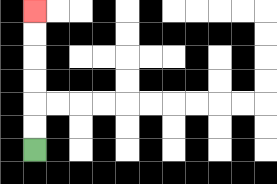{'start': '[1, 6]', 'end': '[1, 0]', 'path_directions': 'U,U,U,U,U,U', 'path_coordinates': '[[1, 6], [1, 5], [1, 4], [1, 3], [1, 2], [1, 1], [1, 0]]'}